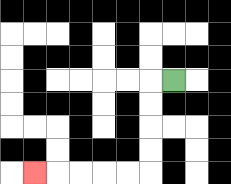{'start': '[7, 3]', 'end': '[1, 7]', 'path_directions': 'L,D,D,D,D,L,L,L,L,L', 'path_coordinates': '[[7, 3], [6, 3], [6, 4], [6, 5], [6, 6], [6, 7], [5, 7], [4, 7], [3, 7], [2, 7], [1, 7]]'}